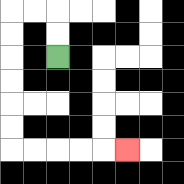{'start': '[2, 2]', 'end': '[5, 6]', 'path_directions': 'U,U,L,L,D,D,D,D,D,D,R,R,R,R,R', 'path_coordinates': '[[2, 2], [2, 1], [2, 0], [1, 0], [0, 0], [0, 1], [0, 2], [0, 3], [0, 4], [0, 5], [0, 6], [1, 6], [2, 6], [3, 6], [4, 6], [5, 6]]'}